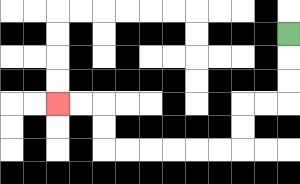{'start': '[12, 1]', 'end': '[2, 4]', 'path_directions': 'D,D,D,L,L,D,D,L,L,L,L,L,L,U,U,L,L', 'path_coordinates': '[[12, 1], [12, 2], [12, 3], [12, 4], [11, 4], [10, 4], [10, 5], [10, 6], [9, 6], [8, 6], [7, 6], [6, 6], [5, 6], [4, 6], [4, 5], [4, 4], [3, 4], [2, 4]]'}